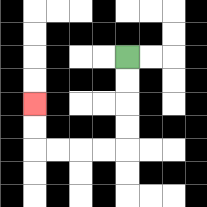{'start': '[5, 2]', 'end': '[1, 4]', 'path_directions': 'D,D,D,D,L,L,L,L,U,U', 'path_coordinates': '[[5, 2], [5, 3], [5, 4], [5, 5], [5, 6], [4, 6], [3, 6], [2, 6], [1, 6], [1, 5], [1, 4]]'}